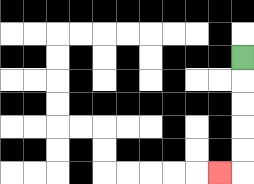{'start': '[10, 2]', 'end': '[9, 7]', 'path_directions': 'D,D,D,D,D,L', 'path_coordinates': '[[10, 2], [10, 3], [10, 4], [10, 5], [10, 6], [10, 7], [9, 7]]'}